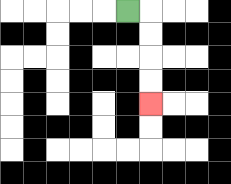{'start': '[5, 0]', 'end': '[6, 4]', 'path_directions': 'R,D,D,D,D', 'path_coordinates': '[[5, 0], [6, 0], [6, 1], [6, 2], [6, 3], [6, 4]]'}